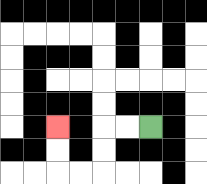{'start': '[6, 5]', 'end': '[2, 5]', 'path_directions': 'L,L,D,D,L,L,U,U', 'path_coordinates': '[[6, 5], [5, 5], [4, 5], [4, 6], [4, 7], [3, 7], [2, 7], [2, 6], [2, 5]]'}